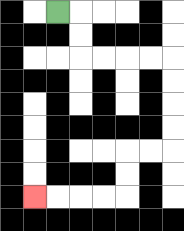{'start': '[2, 0]', 'end': '[1, 8]', 'path_directions': 'R,D,D,R,R,R,R,D,D,D,D,L,L,D,D,L,L,L,L', 'path_coordinates': '[[2, 0], [3, 0], [3, 1], [3, 2], [4, 2], [5, 2], [6, 2], [7, 2], [7, 3], [7, 4], [7, 5], [7, 6], [6, 6], [5, 6], [5, 7], [5, 8], [4, 8], [3, 8], [2, 8], [1, 8]]'}